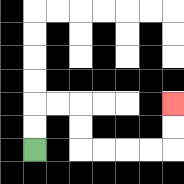{'start': '[1, 6]', 'end': '[7, 4]', 'path_directions': 'U,U,R,R,D,D,R,R,R,R,U,U', 'path_coordinates': '[[1, 6], [1, 5], [1, 4], [2, 4], [3, 4], [3, 5], [3, 6], [4, 6], [5, 6], [6, 6], [7, 6], [7, 5], [7, 4]]'}